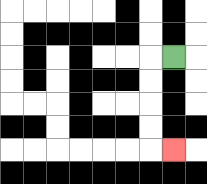{'start': '[7, 2]', 'end': '[7, 6]', 'path_directions': 'L,D,D,D,D,R', 'path_coordinates': '[[7, 2], [6, 2], [6, 3], [6, 4], [6, 5], [6, 6], [7, 6]]'}